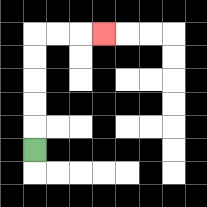{'start': '[1, 6]', 'end': '[4, 1]', 'path_directions': 'U,U,U,U,U,R,R,R', 'path_coordinates': '[[1, 6], [1, 5], [1, 4], [1, 3], [1, 2], [1, 1], [2, 1], [3, 1], [4, 1]]'}